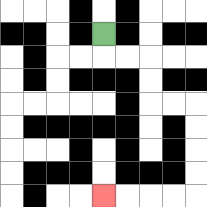{'start': '[4, 1]', 'end': '[4, 8]', 'path_directions': 'D,R,R,D,D,R,R,D,D,D,D,L,L,L,L', 'path_coordinates': '[[4, 1], [4, 2], [5, 2], [6, 2], [6, 3], [6, 4], [7, 4], [8, 4], [8, 5], [8, 6], [8, 7], [8, 8], [7, 8], [6, 8], [5, 8], [4, 8]]'}